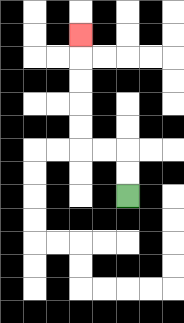{'start': '[5, 8]', 'end': '[3, 1]', 'path_directions': 'U,U,L,L,U,U,U,U,U', 'path_coordinates': '[[5, 8], [5, 7], [5, 6], [4, 6], [3, 6], [3, 5], [3, 4], [3, 3], [3, 2], [3, 1]]'}